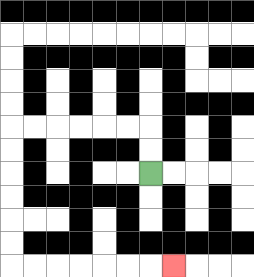{'start': '[6, 7]', 'end': '[7, 11]', 'path_directions': 'U,U,L,L,L,L,L,L,D,D,D,D,D,D,R,R,R,R,R,R,R', 'path_coordinates': '[[6, 7], [6, 6], [6, 5], [5, 5], [4, 5], [3, 5], [2, 5], [1, 5], [0, 5], [0, 6], [0, 7], [0, 8], [0, 9], [0, 10], [0, 11], [1, 11], [2, 11], [3, 11], [4, 11], [5, 11], [6, 11], [7, 11]]'}